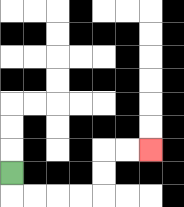{'start': '[0, 7]', 'end': '[6, 6]', 'path_directions': 'D,R,R,R,R,U,U,R,R', 'path_coordinates': '[[0, 7], [0, 8], [1, 8], [2, 8], [3, 8], [4, 8], [4, 7], [4, 6], [5, 6], [6, 6]]'}